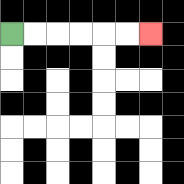{'start': '[0, 1]', 'end': '[6, 1]', 'path_directions': 'R,R,R,R,R,R', 'path_coordinates': '[[0, 1], [1, 1], [2, 1], [3, 1], [4, 1], [5, 1], [6, 1]]'}